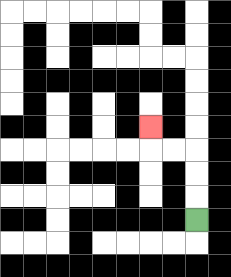{'start': '[8, 9]', 'end': '[6, 5]', 'path_directions': 'U,U,U,L,L,U', 'path_coordinates': '[[8, 9], [8, 8], [8, 7], [8, 6], [7, 6], [6, 6], [6, 5]]'}